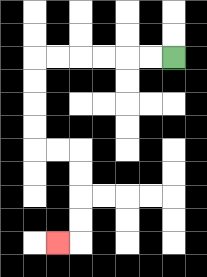{'start': '[7, 2]', 'end': '[2, 10]', 'path_directions': 'L,L,L,L,L,L,D,D,D,D,R,R,D,D,D,D,L', 'path_coordinates': '[[7, 2], [6, 2], [5, 2], [4, 2], [3, 2], [2, 2], [1, 2], [1, 3], [1, 4], [1, 5], [1, 6], [2, 6], [3, 6], [3, 7], [3, 8], [3, 9], [3, 10], [2, 10]]'}